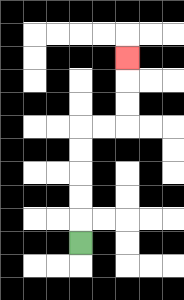{'start': '[3, 10]', 'end': '[5, 2]', 'path_directions': 'U,U,U,U,U,R,R,U,U,U', 'path_coordinates': '[[3, 10], [3, 9], [3, 8], [3, 7], [3, 6], [3, 5], [4, 5], [5, 5], [5, 4], [5, 3], [5, 2]]'}